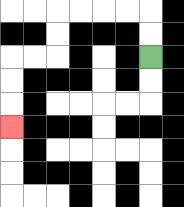{'start': '[6, 2]', 'end': '[0, 5]', 'path_directions': 'U,U,L,L,L,L,D,D,L,L,D,D,D', 'path_coordinates': '[[6, 2], [6, 1], [6, 0], [5, 0], [4, 0], [3, 0], [2, 0], [2, 1], [2, 2], [1, 2], [0, 2], [0, 3], [0, 4], [0, 5]]'}